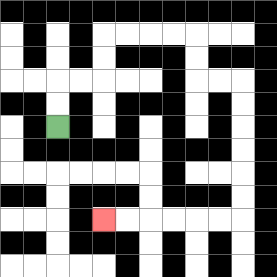{'start': '[2, 5]', 'end': '[4, 9]', 'path_directions': 'U,U,R,R,U,U,R,R,R,R,D,D,R,R,D,D,D,D,D,D,L,L,L,L,L,L', 'path_coordinates': '[[2, 5], [2, 4], [2, 3], [3, 3], [4, 3], [4, 2], [4, 1], [5, 1], [6, 1], [7, 1], [8, 1], [8, 2], [8, 3], [9, 3], [10, 3], [10, 4], [10, 5], [10, 6], [10, 7], [10, 8], [10, 9], [9, 9], [8, 9], [7, 9], [6, 9], [5, 9], [4, 9]]'}